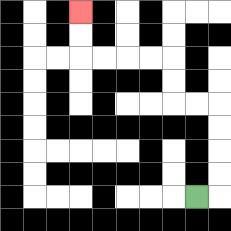{'start': '[8, 8]', 'end': '[3, 0]', 'path_directions': 'R,U,U,U,U,L,L,U,U,L,L,L,L,U,U', 'path_coordinates': '[[8, 8], [9, 8], [9, 7], [9, 6], [9, 5], [9, 4], [8, 4], [7, 4], [7, 3], [7, 2], [6, 2], [5, 2], [4, 2], [3, 2], [3, 1], [3, 0]]'}